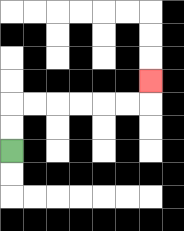{'start': '[0, 6]', 'end': '[6, 3]', 'path_directions': 'U,U,R,R,R,R,R,R,U', 'path_coordinates': '[[0, 6], [0, 5], [0, 4], [1, 4], [2, 4], [3, 4], [4, 4], [5, 4], [6, 4], [6, 3]]'}